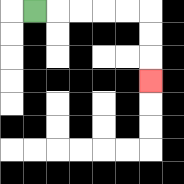{'start': '[1, 0]', 'end': '[6, 3]', 'path_directions': 'R,R,R,R,R,D,D,D', 'path_coordinates': '[[1, 0], [2, 0], [3, 0], [4, 0], [5, 0], [6, 0], [6, 1], [6, 2], [6, 3]]'}